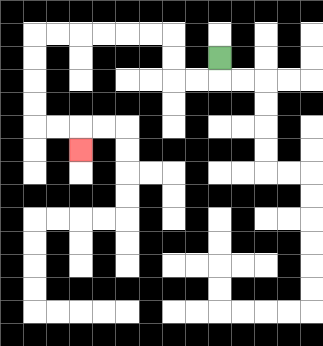{'start': '[9, 2]', 'end': '[3, 6]', 'path_directions': 'D,L,L,U,U,L,L,L,L,L,L,D,D,D,D,R,R,D', 'path_coordinates': '[[9, 2], [9, 3], [8, 3], [7, 3], [7, 2], [7, 1], [6, 1], [5, 1], [4, 1], [3, 1], [2, 1], [1, 1], [1, 2], [1, 3], [1, 4], [1, 5], [2, 5], [3, 5], [3, 6]]'}